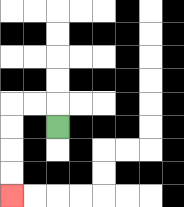{'start': '[2, 5]', 'end': '[0, 8]', 'path_directions': 'U,L,L,D,D,D,D', 'path_coordinates': '[[2, 5], [2, 4], [1, 4], [0, 4], [0, 5], [0, 6], [0, 7], [0, 8]]'}